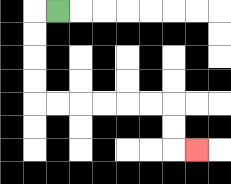{'start': '[2, 0]', 'end': '[8, 6]', 'path_directions': 'L,D,D,D,D,R,R,R,R,R,R,D,D,R', 'path_coordinates': '[[2, 0], [1, 0], [1, 1], [1, 2], [1, 3], [1, 4], [2, 4], [3, 4], [4, 4], [5, 4], [6, 4], [7, 4], [7, 5], [7, 6], [8, 6]]'}